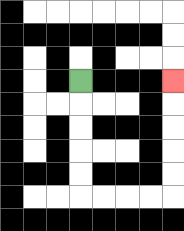{'start': '[3, 3]', 'end': '[7, 3]', 'path_directions': 'D,D,D,D,D,R,R,R,R,U,U,U,U,U', 'path_coordinates': '[[3, 3], [3, 4], [3, 5], [3, 6], [3, 7], [3, 8], [4, 8], [5, 8], [6, 8], [7, 8], [7, 7], [7, 6], [7, 5], [7, 4], [7, 3]]'}